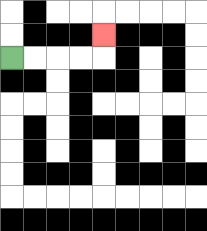{'start': '[0, 2]', 'end': '[4, 1]', 'path_directions': 'R,R,R,R,U', 'path_coordinates': '[[0, 2], [1, 2], [2, 2], [3, 2], [4, 2], [4, 1]]'}